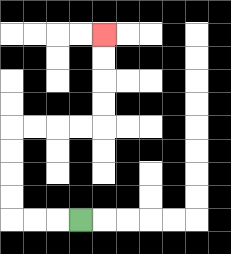{'start': '[3, 9]', 'end': '[4, 1]', 'path_directions': 'L,L,L,U,U,U,U,R,R,R,R,U,U,U,U', 'path_coordinates': '[[3, 9], [2, 9], [1, 9], [0, 9], [0, 8], [0, 7], [0, 6], [0, 5], [1, 5], [2, 5], [3, 5], [4, 5], [4, 4], [4, 3], [4, 2], [4, 1]]'}